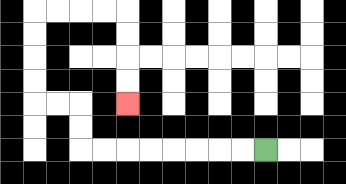{'start': '[11, 6]', 'end': '[5, 4]', 'path_directions': 'L,L,L,L,L,L,L,L,U,U,L,L,U,U,U,U,R,R,R,R,D,D,D,D', 'path_coordinates': '[[11, 6], [10, 6], [9, 6], [8, 6], [7, 6], [6, 6], [5, 6], [4, 6], [3, 6], [3, 5], [3, 4], [2, 4], [1, 4], [1, 3], [1, 2], [1, 1], [1, 0], [2, 0], [3, 0], [4, 0], [5, 0], [5, 1], [5, 2], [5, 3], [5, 4]]'}